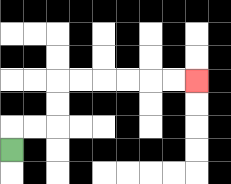{'start': '[0, 6]', 'end': '[8, 3]', 'path_directions': 'U,R,R,U,U,R,R,R,R,R,R', 'path_coordinates': '[[0, 6], [0, 5], [1, 5], [2, 5], [2, 4], [2, 3], [3, 3], [4, 3], [5, 3], [6, 3], [7, 3], [8, 3]]'}